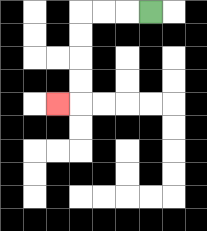{'start': '[6, 0]', 'end': '[2, 4]', 'path_directions': 'L,L,L,D,D,D,D,L', 'path_coordinates': '[[6, 0], [5, 0], [4, 0], [3, 0], [3, 1], [3, 2], [3, 3], [3, 4], [2, 4]]'}